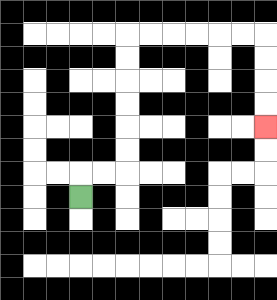{'start': '[3, 8]', 'end': '[11, 5]', 'path_directions': 'U,R,R,U,U,U,U,U,U,R,R,R,R,R,R,D,D,D,D', 'path_coordinates': '[[3, 8], [3, 7], [4, 7], [5, 7], [5, 6], [5, 5], [5, 4], [5, 3], [5, 2], [5, 1], [6, 1], [7, 1], [8, 1], [9, 1], [10, 1], [11, 1], [11, 2], [11, 3], [11, 4], [11, 5]]'}